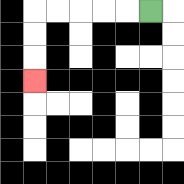{'start': '[6, 0]', 'end': '[1, 3]', 'path_directions': 'L,L,L,L,L,D,D,D', 'path_coordinates': '[[6, 0], [5, 0], [4, 0], [3, 0], [2, 0], [1, 0], [1, 1], [1, 2], [1, 3]]'}